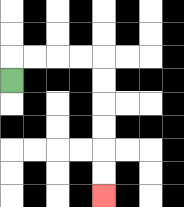{'start': '[0, 3]', 'end': '[4, 8]', 'path_directions': 'U,R,R,R,R,D,D,D,D,D,D', 'path_coordinates': '[[0, 3], [0, 2], [1, 2], [2, 2], [3, 2], [4, 2], [4, 3], [4, 4], [4, 5], [4, 6], [4, 7], [4, 8]]'}